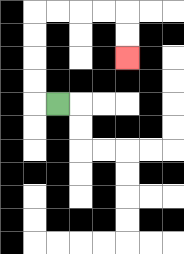{'start': '[2, 4]', 'end': '[5, 2]', 'path_directions': 'L,U,U,U,U,R,R,R,R,D,D', 'path_coordinates': '[[2, 4], [1, 4], [1, 3], [1, 2], [1, 1], [1, 0], [2, 0], [3, 0], [4, 0], [5, 0], [5, 1], [5, 2]]'}